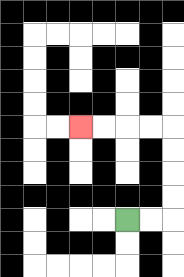{'start': '[5, 9]', 'end': '[3, 5]', 'path_directions': 'R,R,U,U,U,U,L,L,L,L', 'path_coordinates': '[[5, 9], [6, 9], [7, 9], [7, 8], [7, 7], [7, 6], [7, 5], [6, 5], [5, 5], [4, 5], [3, 5]]'}